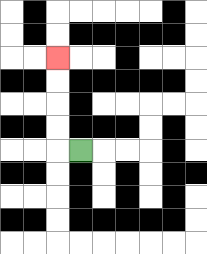{'start': '[3, 6]', 'end': '[2, 2]', 'path_directions': 'L,U,U,U,U', 'path_coordinates': '[[3, 6], [2, 6], [2, 5], [2, 4], [2, 3], [2, 2]]'}